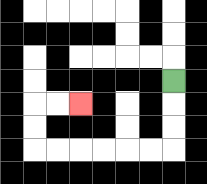{'start': '[7, 3]', 'end': '[3, 4]', 'path_directions': 'D,D,D,L,L,L,L,L,L,U,U,R,R', 'path_coordinates': '[[7, 3], [7, 4], [7, 5], [7, 6], [6, 6], [5, 6], [4, 6], [3, 6], [2, 6], [1, 6], [1, 5], [1, 4], [2, 4], [3, 4]]'}